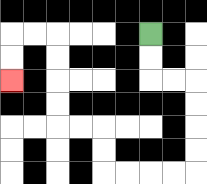{'start': '[6, 1]', 'end': '[0, 3]', 'path_directions': 'D,D,R,R,D,D,D,D,L,L,L,L,U,U,L,L,U,U,U,U,L,L,D,D', 'path_coordinates': '[[6, 1], [6, 2], [6, 3], [7, 3], [8, 3], [8, 4], [8, 5], [8, 6], [8, 7], [7, 7], [6, 7], [5, 7], [4, 7], [4, 6], [4, 5], [3, 5], [2, 5], [2, 4], [2, 3], [2, 2], [2, 1], [1, 1], [0, 1], [0, 2], [0, 3]]'}